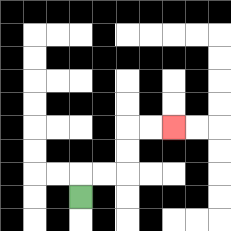{'start': '[3, 8]', 'end': '[7, 5]', 'path_directions': 'U,R,R,U,U,R,R', 'path_coordinates': '[[3, 8], [3, 7], [4, 7], [5, 7], [5, 6], [5, 5], [6, 5], [7, 5]]'}